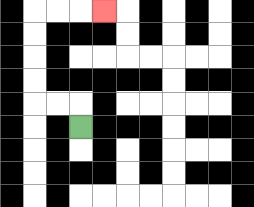{'start': '[3, 5]', 'end': '[4, 0]', 'path_directions': 'U,L,L,U,U,U,U,R,R,R', 'path_coordinates': '[[3, 5], [3, 4], [2, 4], [1, 4], [1, 3], [1, 2], [1, 1], [1, 0], [2, 0], [3, 0], [4, 0]]'}